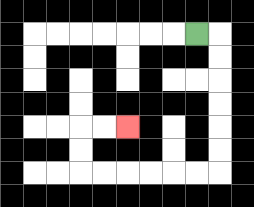{'start': '[8, 1]', 'end': '[5, 5]', 'path_directions': 'R,D,D,D,D,D,D,L,L,L,L,L,L,U,U,R,R', 'path_coordinates': '[[8, 1], [9, 1], [9, 2], [9, 3], [9, 4], [9, 5], [9, 6], [9, 7], [8, 7], [7, 7], [6, 7], [5, 7], [4, 7], [3, 7], [3, 6], [3, 5], [4, 5], [5, 5]]'}